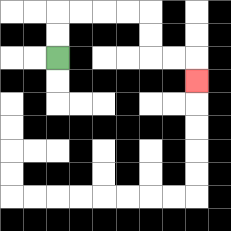{'start': '[2, 2]', 'end': '[8, 3]', 'path_directions': 'U,U,R,R,R,R,D,D,R,R,D', 'path_coordinates': '[[2, 2], [2, 1], [2, 0], [3, 0], [4, 0], [5, 0], [6, 0], [6, 1], [6, 2], [7, 2], [8, 2], [8, 3]]'}